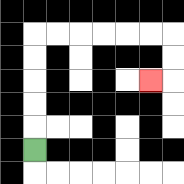{'start': '[1, 6]', 'end': '[6, 3]', 'path_directions': 'U,U,U,U,U,R,R,R,R,R,R,D,D,L', 'path_coordinates': '[[1, 6], [1, 5], [1, 4], [1, 3], [1, 2], [1, 1], [2, 1], [3, 1], [4, 1], [5, 1], [6, 1], [7, 1], [7, 2], [7, 3], [6, 3]]'}